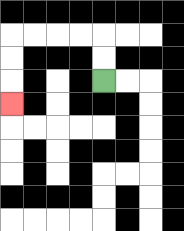{'start': '[4, 3]', 'end': '[0, 4]', 'path_directions': 'U,U,L,L,L,L,D,D,D', 'path_coordinates': '[[4, 3], [4, 2], [4, 1], [3, 1], [2, 1], [1, 1], [0, 1], [0, 2], [0, 3], [0, 4]]'}